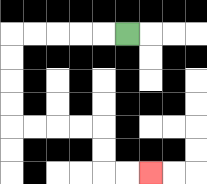{'start': '[5, 1]', 'end': '[6, 7]', 'path_directions': 'L,L,L,L,L,D,D,D,D,R,R,R,R,D,D,R,R', 'path_coordinates': '[[5, 1], [4, 1], [3, 1], [2, 1], [1, 1], [0, 1], [0, 2], [0, 3], [0, 4], [0, 5], [1, 5], [2, 5], [3, 5], [4, 5], [4, 6], [4, 7], [5, 7], [6, 7]]'}